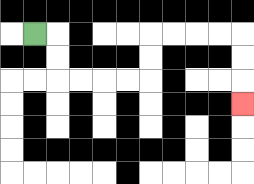{'start': '[1, 1]', 'end': '[10, 4]', 'path_directions': 'R,D,D,R,R,R,R,U,U,R,R,R,R,D,D,D', 'path_coordinates': '[[1, 1], [2, 1], [2, 2], [2, 3], [3, 3], [4, 3], [5, 3], [6, 3], [6, 2], [6, 1], [7, 1], [8, 1], [9, 1], [10, 1], [10, 2], [10, 3], [10, 4]]'}